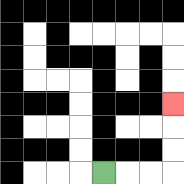{'start': '[4, 7]', 'end': '[7, 4]', 'path_directions': 'R,R,R,U,U,U', 'path_coordinates': '[[4, 7], [5, 7], [6, 7], [7, 7], [7, 6], [7, 5], [7, 4]]'}